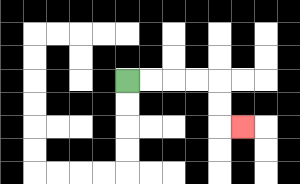{'start': '[5, 3]', 'end': '[10, 5]', 'path_directions': 'R,R,R,R,D,D,R', 'path_coordinates': '[[5, 3], [6, 3], [7, 3], [8, 3], [9, 3], [9, 4], [9, 5], [10, 5]]'}